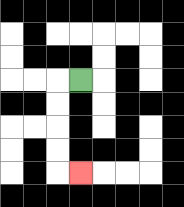{'start': '[3, 3]', 'end': '[3, 7]', 'path_directions': 'L,D,D,D,D,R', 'path_coordinates': '[[3, 3], [2, 3], [2, 4], [2, 5], [2, 6], [2, 7], [3, 7]]'}